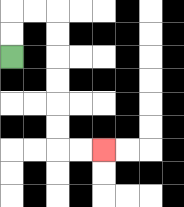{'start': '[0, 2]', 'end': '[4, 6]', 'path_directions': 'U,U,R,R,D,D,D,D,D,D,R,R', 'path_coordinates': '[[0, 2], [0, 1], [0, 0], [1, 0], [2, 0], [2, 1], [2, 2], [2, 3], [2, 4], [2, 5], [2, 6], [3, 6], [4, 6]]'}